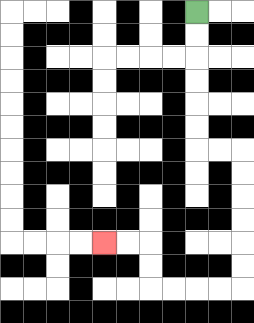{'start': '[8, 0]', 'end': '[4, 10]', 'path_directions': 'D,D,D,D,D,D,R,R,D,D,D,D,D,D,L,L,L,L,U,U,L,L', 'path_coordinates': '[[8, 0], [8, 1], [8, 2], [8, 3], [8, 4], [8, 5], [8, 6], [9, 6], [10, 6], [10, 7], [10, 8], [10, 9], [10, 10], [10, 11], [10, 12], [9, 12], [8, 12], [7, 12], [6, 12], [6, 11], [6, 10], [5, 10], [4, 10]]'}